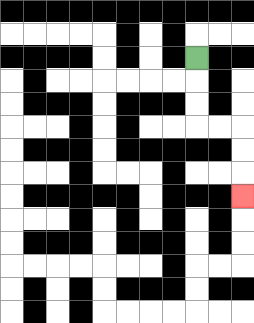{'start': '[8, 2]', 'end': '[10, 8]', 'path_directions': 'D,D,D,R,R,D,D,D', 'path_coordinates': '[[8, 2], [8, 3], [8, 4], [8, 5], [9, 5], [10, 5], [10, 6], [10, 7], [10, 8]]'}